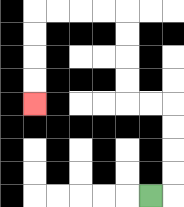{'start': '[6, 8]', 'end': '[1, 4]', 'path_directions': 'R,U,U,U,U,L,L,U,U,U,U,L,L,L,L,D,D,D,D', 'path_coordinates': '[[6, 8], [7, 8], [7, 7], [7, 6], [7, 5], [7, 4], [6, 4], [5, 4], [5, 3], [5, 2], [5, 1], [5, 0], [4, 0], [3, 0], [2, 0], [1, 0], [1, 1], [1, 2], [1, 3], [1, 4]]'}